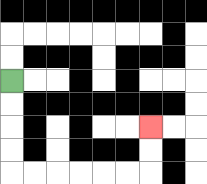{'start': '[0, 3]', 'end': '[6, 5]', 'path_directions': 'D,D,D,D,R,R,R,R,R,R,U,U', 'path_coordinates': '[[0, 3], [0, 4], [0, 5], [0, 6], [0, 7], [1, 7], [2, 7], [3, 7], [4, 7], [5, 7], [6, 7], [6, 6], [6, 5]]'}